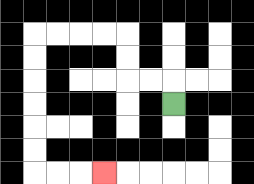{'start': '[7, 4]', 'end': '[4, 7]', 'path_directions': 'U,L,L,U,U,L,L,L,L,D,D,D,D,D,D,R,R,R', 'path_coordinates': '[[7, 4], [7, 3], [6, 3], [5, 3], [5, 2], [5, 1], [4, 1], [3, 1], [2, 1], [1, 1], [1, 2], [1, 3], [1, 4], [1, 5], [1, 6], [1, 7], [2, 7], [3, 7], [4, 7]]'}